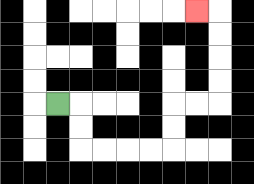{'start': '[2, 4]', 'end': '[8, 0]', 'path_directions': 'R,D,D,R,R,R,R,U,U,R,R,U,U,U,U,L', 'path_coordinates': '[[2, 4], [3, 4], [3, 5], [3, 6], [4, 6], [5, 6], [6, 6], [7, 6], [7, 5], [7, 4], [8, 4], [9, 4], [9, 3], [9, 2], [9, 1], [9, 0], [8, 0]]'}